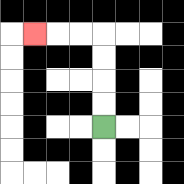{'start': '[4, 5]', 'end': '[1, 1]', 'path_directions': 'U,U,U,U,L,L,L', 'path_coordinates': '[[4, 5], [4, 4], [4, 3], [4, 2], [4, 1], [3, 1], [2, 1], [1, 1]]'}